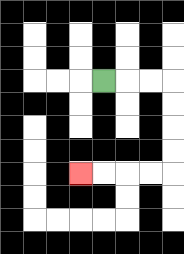{'start': '[4, 3]', 'end': '[3, 7]', 'path_directions': 'R,R,R,D,D,D,D,L,L,L,L', 'path_coordinates': '[[4, 3], [5, 3], [6, 3], [7, 3], [7, 4], [7, 5], [7, 6], [7, 7], [6, 7], [5, 7], [4, 7], [3, 7]]'}